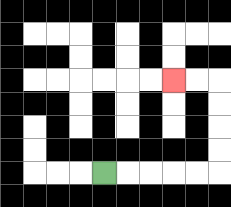{'start': '[4, 7]', 'end': '[7, 3]', 'path_directions': 'R,R,R,R,R,U,U,U,U,L,L', 'path_coordinates': '[[4, 7], [5, 7], [6, 7], [7, 7], [8, 7], [9, 7], [9, 6], [9, 5], [9, 4], [9, 3], [8, 3], [7, 3]]'}